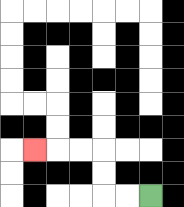{'start': '[6, 8]', 'end': '[1, 6]', 'path_directions': 'L,L,U,U,L,L,L', 'path_coordinates': '[[6, 8], [5, 8], [4, 8], [4, 7], [4, 6], [3, 6], [2, 6], [1, 6]]'}